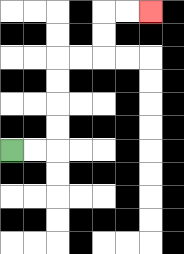{'start': '[0, 6]', 'end': '[6, 0]', 'path_directions': 'R,R,U,U,U,U,R,R,U,U,R,R', 'path_coordinates': '[[0, 6], [1, 6], [2, 6], [2, 5], [2, 4], [2, 3], [2, 2], [3, 2], [4, 2], [4, 1], [4, 0], [5, 0], [6, 0]]'}